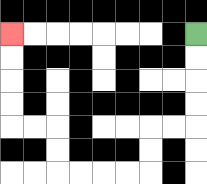{'start': '[8, 1]', 'end': '[0, 1]', 'path_directions': 'D,D,D,D,L,L,D,D,L,L,L,L,U,U,L,L,U,U,U,U', 'path_coordinates': '[[8, 1], [8, 2], [8, 3], [8, 4], [8, 5], [7, 5], [6, 5], [6, 6], [6, 7], [5, 7], [4, 7], [3, 7], [2, 7], [2, 6], [2, 5], [1, 5], [0, 5], [0, 4], [0, 3], [0, 2], [0, 1]]'}